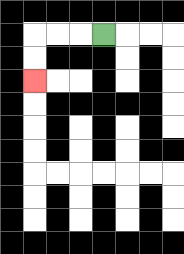{'start': '[4, 1]', 'end': '[1, 3]', 'path_directions': 'L,L,L,D,D', 'path_coordinates': '[[4, 1], [3, 1], [2, 1], [1, 1], [1, 2], [1, 3]]'}